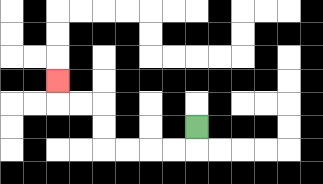{'start': '[8, 5]', 'end': '[2, 3]', 'path_directions': 'D,L,L,L,L,U,U,L,L,U', 'path_coordinates': '[[8, 5], [8, 6], [7, 6], [6, 6], [5, 6], [4, 6], [4, 5], [4, 4], [3, 4], [2, 4], [2, 3]]'}